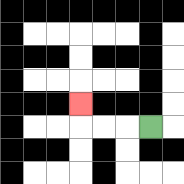{'start': '[6, 5]', 'end': '[3, 4]', 'path_directions': 'L,L,L,U', 'path_coordinates': '[[6, 5], [5, 5], [4, 5], [3, 5], [3, 4]]'}